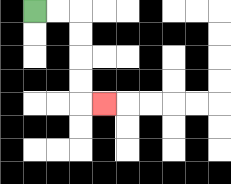{'start': '[1, 0]', 'end': '[4, 4]', 'path_directions': 'R,R,D,D,D,D,R', 'path_coordinates': '[[1, 0], [2, 0], [3, 0], [3, 1], [3, 2], [3, 3], [3, 4], [4, 4]]'}